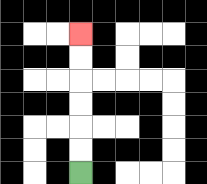{'start': '[3, 7]', 'end': '[3, 1]', 'path_directions': 'U,U,U,U,U,U', 'path_coordinates': '[[3, 7], [3, 6], [3, 5], [3, 4], [3, 3], [3, 2], [3, 1]]'}